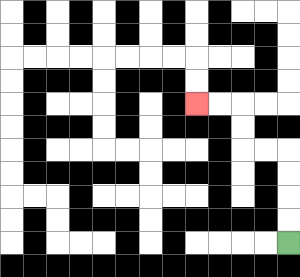{'start': '[12, 10]', 'end': '[8, 4]', 'path_directions': 'U,U,U,U,L,L,U,U,L,L', 'path_coordinates': '[[12, 10], [12, 9], [12, 8], [12, 7], [12, 6], [11, 6], [10, 6], [10, 5], [10, 4], [9, 4], [8, 4]]'}